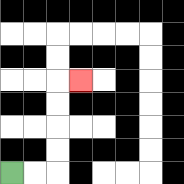{'start': '[0, 7]', 'end': '[3, 3]', 'path_directions': 'R,R,U,U,U,U,R', 'path_coordinates': '[[0, 7], [1, 7], [2, 7], [2, 6], [2, 5], [2, 4], [2, 3], [3, 3]]'}